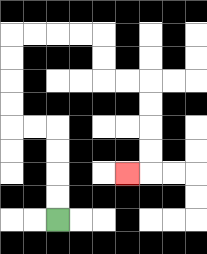{'start': '[2, 9]', 'end': '[5, 7]', 'path_directions': 'U,U,U,U,L,L,U,U,U,U,R,R,R,R,D,D,R,R,D,D,D,D,L', 'path_coordinates': '[[2, 9], [2, 8], [2, 7], [2, 6], [2, 5], [1, 5], [0, 5], [0, 4], [0, 3], [0, 2], [0, 1], [1, 1], [2, 1], [3, 1], [4, 1], [4, 2], [4, 3], [5, 3], [6, 3], [6, 4], [6, 5], [6, 6], [6, 7], [5, 7]]'}